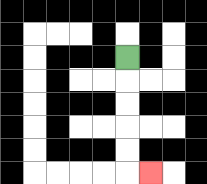{'start': '[5, 2]', 'end': '[6, 7]', 'path_directions': 'D,D,D,D,D,R', 'path_coordinates': '[[5, 2], [5, 3], [5, 4], [5, 5], [5, 6], [5, 7], [6, 7]]'}